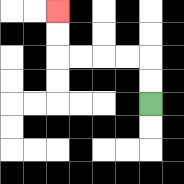{'start': '[6, 4]', 'end': '[2, 0]', 'path_directions': 'U,U,L,L,L,L,U,U', 'path_coordinates': '[[6, 4], [6, 3], [6, 2], [5, 2], [4, 2], [3, 2], [2, 2], [2, 1], [2, 0]]'}